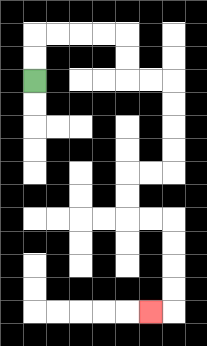{'start': '[1, 3]', 'end': '[6, 13]', 'path_directions': 'U,U,R,R,R,R,D,D,R,R,D,D,D,D,L,L,D,D,R,R,D,D,D,D,L', 'path_coordinates': '[[1, 3], [1, 2], [1, 1], [2, 1], [3, 1], [4, 1], [5, 1], [5, 2], [5, 3], [6, 3], [7, 3], [7, 4], [7, 5], [7, 6], [7, 7], [6, 7], [5, 7], [5, 8], [5, 9], [6, 9], [7, 9], [7, 10], [7, 11], [7, 12], [7, 13], [6, 13]]'}